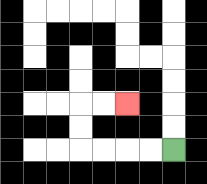{'start': '[7, 6]', 'end': '[5, 4]', 'path_directions': 'L,L,L,L,U,U,R,R', 'path_coordinates': '[[7, 6], [6, 6], [5, 6], [4, 6], [3, 6], [3, 5], [3, 4], [4, 4], [5, 4]]'}